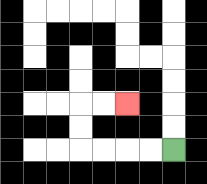{'start': '[7, 6]', 'end': '[5, 4]', 'path_directions': 'L,L,L,L,U,U,R,R', 'path_coordinates': '[[7, 6], [6, 6], [5, 6], [4, 6], [3, 6], [3, 5], [3, 4], [4, 4], [5, 4]]'}